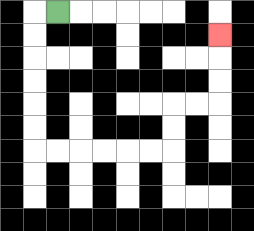{'start': '[2, 0]', 'end': '[9, 1]', 'path_directions': 'L,D,D,D,D,D,D,R,R,R,R,R,R,U,U,R,R,U,U,U', 'path_coordinates': '[[2, 0], [1, 0], [1, 1], [1, 2], [1, 3], [1, 4], [1, 5], [1, 6], [2, 6], [3, 6], [4, 6], [5, 6], [6, 6], [7, 6], [7, 5], [7, 4], [8, 4], [9, 4], [9, 3], [9, 2], [9, 1]]'}